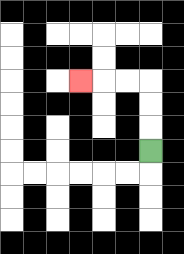{'start': '[6, 6]', 'end': '[3, 3]', 'path_directions': 'U,U,U,L,L,L', 'path_coordinates': '[[6, 6], [6, 5], [6, 4], [6, 3], [5, 3], [4, 3], [3, 3]]'}